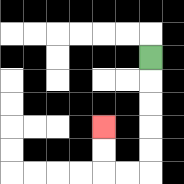{'start': '[6, 2]', 'end': '[4, 5]', 'path_directions': 'D,D,D,D,D,L,L,U,U', 'path_coordinates': '[[6, 2], [6, 3], [6, 4], [6, 5], [6, 6], [6, 7], [5, 7], [4, 7], [4, 6], [4, 5]]'}